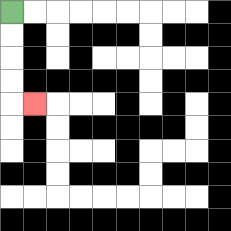{'start': '[0, 0]', 'end': '[1, 4]', 'path_directions': 'D,D,D,D,R', 'path_coordinates': '[[0, 0], [0, 1], [0, 2], [0, 3], [0, 4], [1, 4]]'}